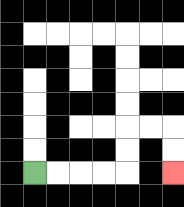{'start': '[1, 7]', 'end': '[7, 7]', 'path_directions': 'R,R,R,R,U,U,R,R,D,D', 'path_coordinates': '[[1, 7], [2, 7], [3, 7], [4, 7], [5, 7], [5, 6], [5, 5], [6, 5], [7, 5], [7, 6], [7, 7]]'}